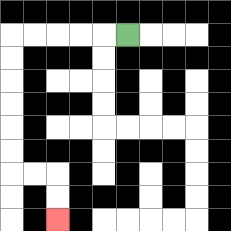{'start': '[5, 1]', 'end': '[2, 9]', 'path_directions': 'L,L,L,L,L,D,D,D,D,D,D,R,R,D,D', 'path_coordinates': '[[5, 1], [4, 1], [3, 1], [2, 1], [1, 1], [0, 1], [0, 2], [0, 3], [0, 4], [0, 5], [0, 6], [0, 7], [1, 7], [2, 7], [2, 8], [2, 9]]'}